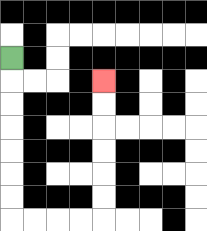{'start': '[0, 2]', 'end': '[4, 3]', 'path_directions': 'D,D,D,D,D,D,D,R,R,R,R,U,U,U,U,U,U', 'path_coordinates': '[[0, 2], [0, 3], [0, 4], [0, 5], [0, 6], [0, 7], [0, 8], [0, 9], [1, 9], [2, 9], [3, 9], [4, 9], [4, 8], [4, 7], [4, 6], [4, 5], [4, 4], [4, 3]]'}